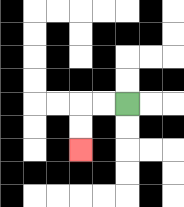{'start': '[5, 4]', 'end': '[3, 6]', 'path_directions': 'L,L,D,D', 'path_coordinates': '[[5, 4], [4, 4], [3, 4], [3, 5], [3, 6]]'}